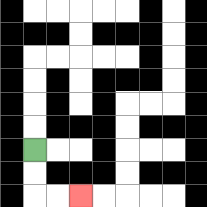{'start': '[1, 6]', 'end': '[3, 8]', 'path_directions': 'D,D,R,R', 'path_coordinates': '[[1, 6], [1, 7], [1, 8], [2, 8], [3, 8]]'}